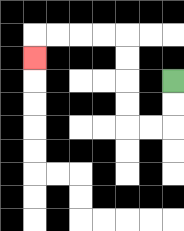{'start': '[7, 3]', 'end': '[1, 2]', 'path_directions': 'D,D,L,L,U,U,U,U,L,L,L,L,D', 'path_coordinates': '[[7, 3], [7, 4], [7, 5], [6, 5], [5, 5], [5, 4], [5, 3], [5, 2], [5, 1], [4, 1], [3, 1], [2, 1], [1, 1], [1, 2]]'}